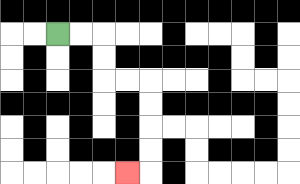{'start': '[2, 1]', 'end': '[5, 7]', 'path_directions': 'R,R,D,D,R,R,D,D,D,D,L', 'path_coordinates': '[[2, 1], [3, 1], [4, 1], [4, 2], [4, 3], [5, 3], [6, 3], [6, 4], [6, 5], [6, 6], [6, 7], [5, 7]]'}